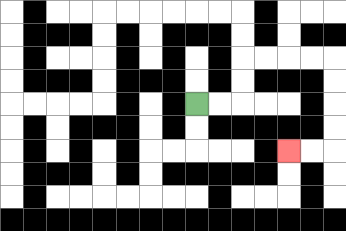{'start': '[8, 4]', 'end': '[12, 6]', 'path_directions': 'R,R,U,U,R,R,R,R,D,D,D,D,L,L', 'path_coordinates': '[[8, 4], [9, 4], [10, 4], [10, 3], [10, 2], [11, 2], [12, 2], [13, 2], [14, 2], [14, 3], [14, 4], [14, 5], [14, 6], [13, 6], [12, 6]]'}